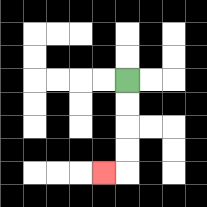{'start': '[5, 3]', 'end': '[4, 7]', 'path_directions': 'D,D,D,D,L', 'path_coordinates': '[[5, 3], [5, 4], [5, 5], [5, 6], [5, 7], [4, 7]]'}